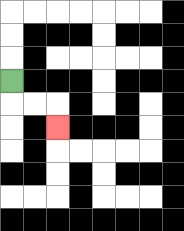{'start': '[0, 3]', 'end': '[2, 5]', 'path_directions': 'D,R,R,D', 'path_coordinates': '[[0, 3], [0, 4], [1, 4], [2, 4], [2, 5]]'}